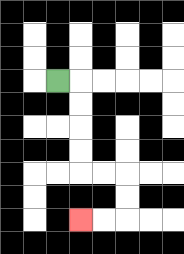{'start': '[2, 3]', 'end': '[3, 9]', 'path_directions': 'R,D,D,D,D,R,R,D,D,L,L', 'path_coordinates': '[[2, 3], [3, 3], [3, 4], [3, 5], [3, 6], [3, 7], [4, 7], [5, 7], [5, 8], [5, 9], [4, 9], [3, 9]]'}